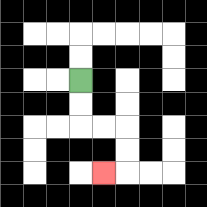{'start': '[3, 3]', 'end': '[4, 7]', 'path_directions': 'D,D,R,R,D,D,L', 'path_coordinates': '[[3, 3], [3, 4], [3, 5], [4, 5], [5, 5], [5, 6], [5, 7], [4, 7]]'}